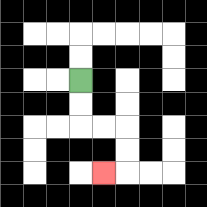{'start': '[3, 3]', 'end': '[4, 7]', 'path_directions': 'D,D,R,R,D,D,L', 'path_coordinates': '[[3, 3], [3, 4], [3, 5], [4, 5], [5, 5], [5, 6], [5, 7], [4, 7]]'}